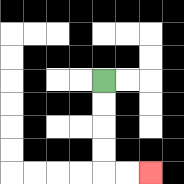{'start': '[4, 3]', 'end': '[6, 7]', 'path_directions': 'D,D,D,D,R,R', 'path_coordinates': '[[4, 3], [4, 4], [4, 5], [4, 6], [4, 7], [5, 7], [6, 7]]'}